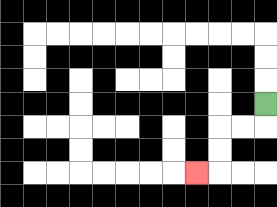{'start': '[11, 4]', 'end': '[8, 7]', 'path_directions': 'D,L,L,D,D,L', 'path_coordinates': '[[11, 4], [11, 5], [10, 5], [9, 5], [9, 6], [9, 7], [8, 7]]'}